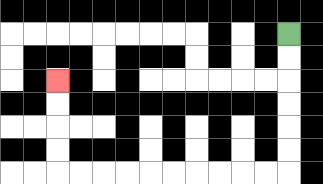{'start': '[12, 1]', 'end': '[2, 3]', 'path_directions': 'D,D,D,D,D,D,L,L,L,L,L,L,L,L,L,L,U,U,U,U', 'path_coordinates': '[[12, 1], [12, 2], [12, 3], [12, 4], [12, 5], [12, 6], [12, 7], [11, 7], [10, 7], [9, 7], [8, 7], [7, 7], [6, 7], [5, 7], [4, 7], [3, 7], [2, 7], [2, 6], [2, 5], [2, 4], [2, 3]]'}